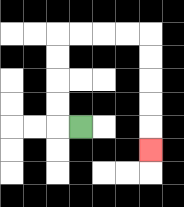{'start': '[3, 5]', 'end': '[6, 6]', 'path_directions': 'L,U,U,U,U,R,R,R,R,D,D,D,D,D', 'path_coordinates': '[[3, 5], [2, 5], [2, 4], [2, 3], [2, 2], [2, 1], [3, 1], [4, 1], [5, 1], [6, 1], [6, 2], [6, 3], [6, 4], [6, 5], [6, 6]]'}